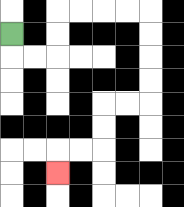{'start': '[0, 1]', 'end': '[2, 7]', 'path_directions': 'D,R,R,U,U,R,R,R,R,D,D,D,D,L,L,D,D,L,L,D', 'path_coordinates': '[[0, 1], [0, 2], [1, 2], [2, 2], [2, 1], [2, 0], [3, 0], [4, 0], [5, 0], [6, 0], [6, 1], [6, 2], [6, 3], [6, 4], [5, 4], [4, 4], [4, 5], [4, 6], [3, 6], [2, 6], [2, 7]]'}